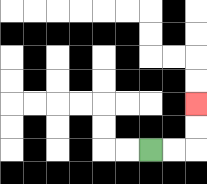{'start': '[6, 6]', 'end': '[8, 4]', 'path_directions': 'R,R,U,U', 'path_coordinates': '[[6, 6], [7, 6], [8, 6], [8, 5], [8, 4]]'}